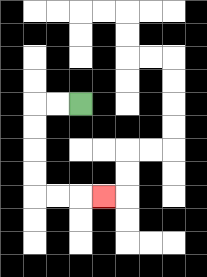{'start': '[3, 4]', 'end': '[4, 8]', 'path_directions': 'L,L,D,D,D,D,R,R,R', 'path_coordinates': '[[3, 4], [2, 4], [1, 4], [1, 5], [1, 6], [1, 7], [1, 8], [2, 8], [3, 8], [4, 8]]'}